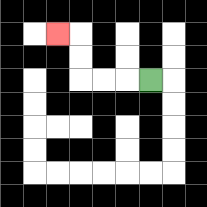{'start': '[6, 3]', 'end': '[2, 1]', 'path_directions': 'L,L,L,U,U,L', 'path_coordinates': '[[6, 3], [5, 3], [4, 3], [3, 3], [3, 2], [3, 1], [2, 1]]'}